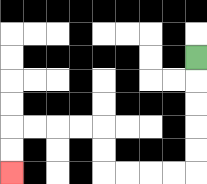{'start': '[8, 2]', 'end': '[0, 7]', 'path_directions': 'D,D,D,D,D,L,L,L,L,U,U,L,L,L,L,D,D', 'path_coordinates': '[[8, 2], [8, 3], [8, 4], [8, 5], [8, 6], [8, 7], [7, 7], [6, 7], [5, 7], [4, 7], [4, 6], [4, 5], [3, 5], [2, 5], [1, 5], [0, 5], [0, 6], [0, 7]]'}